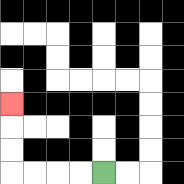{'start': '[4, 7]', 'end': '[0, 4]', 'path_directions': 'L,L,L,L,U,U,U', 'path_coordinates': '[[4, 7], [3, 7], [2, 7], [1, 7], [0, 7], [0, 6], [0, 5], [0, 4]]'}